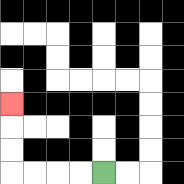{'start': '[4, 7]', 'end': '[0, 4]', 'path_directions': 'L,L,L,L,U,U,U', 'path_coordinates': '[[4, 7], [3, 7], [2, 7], [1, 7], [0, 7], [0, 6], [0, 5], [0, 4]]'}